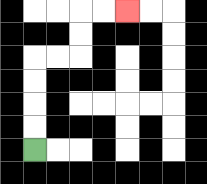{'start': '[1, 6]', 'end': '[5, 0]', 'path_directions': 'U,U,U,U,R,R,U,U,R,R', 'path_coordinates': '[[1, 6], [1, 5], [1, 4], [1, 3], [1, 2], [2, 2], [3, 2], [3, 1], [3, 0], [4, 0], [5, 0]]'}